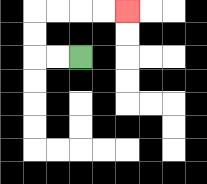{'start': '[3, 2]', 'end': '[5, 0]', 'path_directions': 'L,L,U,U,R,R,R,R', 'path_coordinates': '[[3, 2], [2, 2], [1, 2], [1, 1], [1, 0], [2, 0], [3, 0], [4, 0], [5, 0]]'}